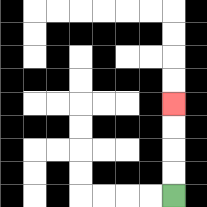{'start': '[7, 8]', 'end': '[7, 4]', 'path_directions': 'U,U,U,U', 'path_coordinates': '[[7, 8], [7, 7], [7, 6], [7, 5], [7, 4]]'}